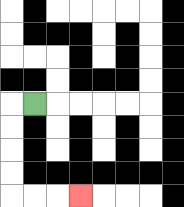{'start': '[1, 4]', 'end': '[3, 8]', 'path_directions': 'L,D,D,D,D,R,R,R', 'path_coordinates': '[[1, 4], [0, 4], [0, 5], [0, 6], [0, 7], [0, 8], [1, 8], [2, 8], [3, 8]]'}